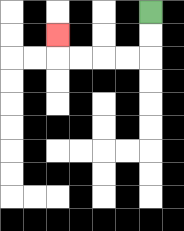{'start': '[6, 0]', 'end': '[2, 1]', 'path_directions': 'D,D,L,L,L,L,U', 'path_coordinates': '[[6, 0], [6, 1], [6, 2], [5, 2], [4, 2], [3, 2], [2, 2], [2, 1]]'}